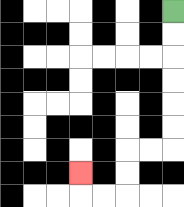{'start': '[7, 0]', 'end': '[3, 7]', 'path_directions': 'D,D,D,D,D,D,L,L,D,D,L,L,U', 'path_coordinates': '[[7, 0], [7, 1], [7, 2], [7, 3], [7, 4], [7, 5], [7, 6], [6, 6], [5, 6], [5, 7], [5, 8], [4, 8], [3, 8], [3, 7]]'}